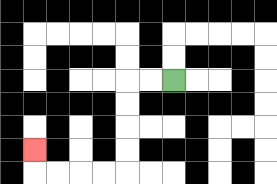{'start': '[7, 3]', 'end': '[1, 6]', 'path_directions': 'L,L,D,D,D,D,L,L,L,L,U', 'path_coordinates': '[[7, 3], [6, 3], [5, 3], [5, 4], [5, 5], [5, 6], [5, 7], [4, 7], [3, 7], [2, 7], [1, 7], [1, 6]]'}